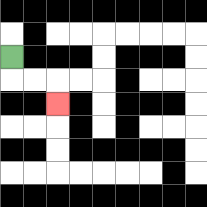{'start': '[0, 2]', 'end': '[2, 4]', 'path_directions': 'D,R,R,D', 'path_coordinates': '[[0, 2], [0, 3], [1, 3], [2, 3], [2, 4]]'}